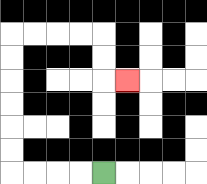{'start': '[4, 7]', 'end': '[5, 3]', 'path_directions': 'L,L,L,L,U,U,U,U,U,U,R,R,R,R,D,D,R', 'path_coordinates': '[[4, 7], [3, 7], [2, 7], [1, 7], [0, 7], [0, 6], [0, 5], [0, 4], [0, 3], [0, 2], [0, 1], [1, 1], [2, 1], [3, 1], [4, 1], [4, 2], [4, 3], [5, 3]]'}